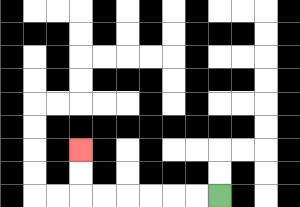{'start': '[9, 8]', 'end': '[3, 6]', 'path_directions': 'L,L,L,L,L,L,U,U', 'path_coordinates': '[[9, 8], [8, 8], [7, 8], [6, 8], [5, 8], [4, 8], [3, 8], [3, 7], [3, 6]]'}